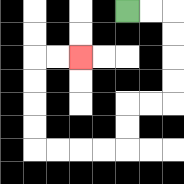{'start': '[5, 0]', 'end': '[3, 2]', 'path_directions': 'R,R,D,D,D,D,L,L,D,D,L,L,L,L,U,U,U,U,R,R', 'path_coordinates': '[[5, 0], [6, 0], [7, 0], [7, 1], [7, 2], [7, 3], [7, 4], [6, 4], [5, 4], [5, 5], [5, 6], [4, 6], [3, 6], [2, 6], [1, 6], [1, 5], [1, 4], [1, 3], [1, 2], [2, 2], [3, 2]]'}